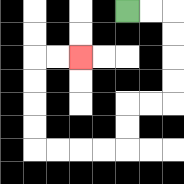{'start': '[5, 0]', 'end': '[3, 2]', 'path_directions': 'R,R,D,D,D,D,L,L,D,D,L,L,L,L,U,U,U,U,R,R', 'path_coordinates': '[[5, 0], [6, 0], [7, 0], [7, 1], [7, 2], [7, 3], [7, 4], [6, 4], [5, 4], [5, 5], [5, 6], [4, 6], [3, 6], [2, 6], [1, 6], [1, 5], [1, 4], [1, 3], [1, 2], [2, 2], [3, 2]]'}